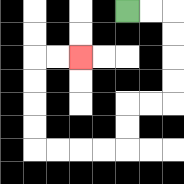{'start': '[5, 0]', 'end': '[3, 2]', 'path_directions': 'R,R,D,D,D,D,L,L,D,D,L,L,L,L,U,U,U,U,R,R', 'path_coordinates': '[[5, 0], [6, 0], [7, 0], [7, 1], [7, 2], [7, 3], [7, 4], [6, 4], [5, 4], [5, 5], [5, 6], [4, 6], [3, 6], [2, 6], [1, 6], [1, 5], [1, 4], [1, 3], [1, 2], [2, 2], [3, 2]]'}